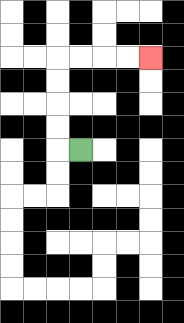{'start': '[3, 6]', 'end': '[6, 2]', 'path_directions': 'L,U,U,U,U,R,R,R,R', 'path_coordinates': '[[3, 6], [2, 6], [2, 5], [2, 4], [2, 3], [2, 2], [3, 2], [4, 2], [5, 2], [6, 2]]'}